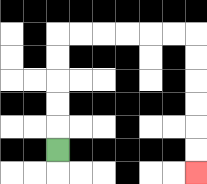{'start': '[2, 6]', 'end': '[8, 7]', 'path_directions': 'U,U,U,U,U,R,R,R,R,R,R,D,D,D,D,D,D', 'path_coordinates': '[[2, 6], [2, 5], [2, 4], [2, 3], [2, 2], [2, 1], [3, 1], [4, 1], [5, 1], [6, 1], [7, 1], [8, 1], [8, 2], [8, 3], [8, 4], [8, 5], [8, 6], [8, 7]]'}